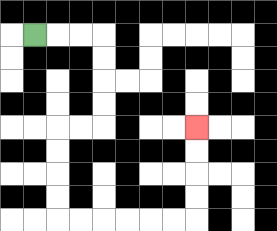{'start': '[1, 1]', 'end': '[8, 5]', 'path_directions': 'R,R,R,D,D,D,D,L,L,D,D,D,D,R,R,R,R,R,R,U,U,U,U', 'path_coordinates': '[[1, 1], [2, 1], [3, 1], [4, 1], [4, 2], [4, 3], [4, 4], [4, 5], [3, 5], [2, 5], [2, 6], [2, 7], [2, 8], [2, 9], [3, 9], [4, 9], [5, 9], [6, 9], [7, 9], [8, 9], [8, 8], [8, 7], [8, 6], [8, 5]]'}